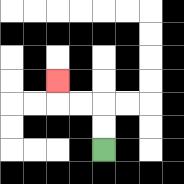{'start': '[4, 6]', 'end': '[2, 3]', 'path_directions': 'U,U,L,L,U', 'path_coordinates': '[[4, 6], [4, 5], [4, 4], [3, 4], [2, 4], [2, 3]]'}